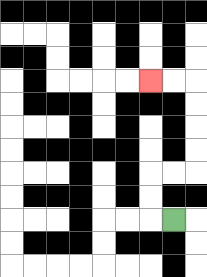{'start': '[7, 9]', 'end': '[6, 3]', 'path_directions': 'L,U,U,R,R,U,U,U,U,L,L', 'path_coordinates': '[[7, 9], [6, 9], [6, 8], [6, 7], [7, 7], [8, 7], [8, 6], [8, 5], [8, 4], [8, 3], [7, 3], [6, 3]]'}